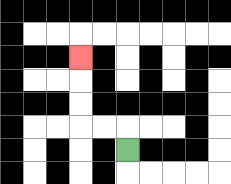{'start': '[5, 6]', 'end': '[3, 2]', 'path_directions': 'U,L,L,U,U,U', 'path_coordinates': '[[5, 6], [5, 5], [4, 5], [3, 5], [3, 4], [3, 3], [3, 2]]'}